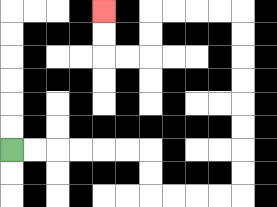{'start': '[0, 6]', 'end': '[4, 0]', 'path_directions': 'R,R,R,R,R,R,D,D,R,R,R,R,U,U,U,U,U,U,U,U,L,L,L,L,D,D,L,L,U,U', 'path_coordinates': '[[0, 6], [1, 6], [2, 6], [3, 6], [4, 6], [5, 6], [6, 6], [6, 7], [6, 8], [7, 8], [8, 8], [9, 8], [10, 8], [10, 7], [10, 6], [10, 5], [10, 4], [10, 3], [10, 2], [10, 1], [10, 0], [9, 0], [8, 0], [7, 0], [6, 0], [6, 1], [6, 2], [5, 2], [4, 2], [4, 1], [4, 0]]'}